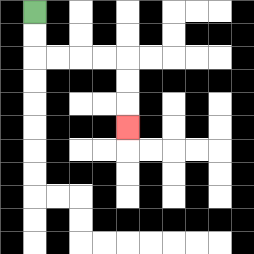{'start': '[1, 0]', 'end': '[5, 5]', 'path_directions': 'D,D,R,R,R,R,D,D,D', 'path_coordinates': '[[1, 0], [1, 1], [1, 2], [2, 2], [3, 2], [4, 2], [5, 2], [5, 3], [5, 4], [5, 5]]'}